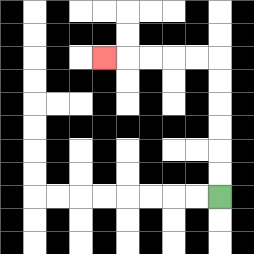{'start': '[9, 8]', 'end': '[4, 2]', 'path_directions': 'U,U,U,U,U,U,L,L,L,L,L', 'path_coordinates': '[[9, 8], [9, 7], [9, 6], [9, 5], [9, 4], [9, 3], [9, 2], [8, 2], [7, 2], [6, 2], [5, 2], [4, 2]]'}